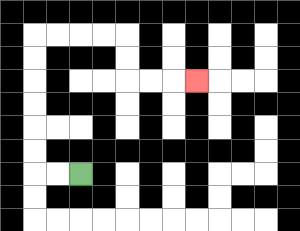{'start': '[3, 7]', 'end': '[8, 3]', 'path_directions': 'L,L,U,U,U,U,U,U,R,R,R,R,D,D,R,R,R', 'path_coordinates': '[[3, 7], [2, 7], [1, 7], [1, 6], [1, 5], [1, 4], [1, 3], [1, 2], [1, 1], [2, 1], [3, 1], [4, 1], [5, 1], [5, 2], [5, 3], [6, 3], [7, 3], [8, 3]]'}